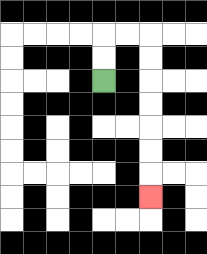{'start': '[4, 3]', 'end': '[6, 8]', 'path_directions': 'U,U,R,R,D,D,D,D,D,D,D', 'path_coordinates': '[[4, 3], [4, 2], [4, 1], [5, 1], [6, 1], [6, 2], [6, 3], [6, 4], [6, 5], [6, 6], [6, 7], [6, 8]]'}